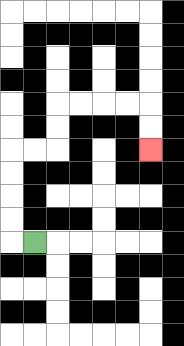{'start': '[1, 10]', 'end': '[6, 6]', 'path_directions': 'L,U,U,U,U,R,R,U,U,R,R,R,R,D,D', 'path_coordinates': '[[1, 10], [0, 10], [0, 9], [0, 8], [0, 7], [0, 6], [1, 6], [2, 6], [2, 5], [2, 4], [3, 4], [4, 4], [5, 4], [6, 4], [6, 5], [6, 6]]'}